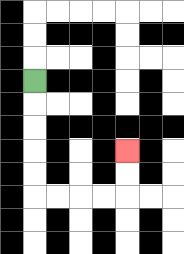{'start': '[1, 3]', 'end': '[5, 6]', 'path_directions': 'D,D,D,D,D,R,R,R,R,U,U', 'path_coordinates': '[[1, 3], [1, 4], [1, 5], [1, 6], [1, 7], [1, 8], [2, 8], [3, 8], [4, 8], [5, 8], [5, 7], [5, 6]]'}